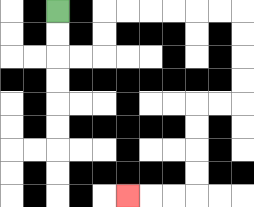{'start': '[2, 0]', 'end': '[5, 8]', 'path_directions': 'D,D,R,R,U,U,R,R,R,R,R,R,D,D,D,D,L,L,D,D,D,D,L,L,L', 'path_coordinates': '[[2, 0], [2, 1], [2, 2], [3, 2], [4, 2], [4, 1], [4, 0], [5, 0], [6, 0], [7, 0], [8, 0], [9, 0], [10, 0], [10, 1], [10, 2], [10, 3], [10, 4], [9, 4], [8, 4], [8, 5], [8, 6], [8, 7], [8, 8], [7, 8], [6, 8], [5, 8]]'}